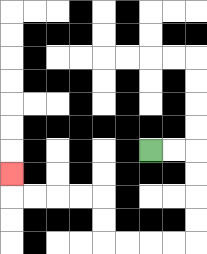{'start': '[6, 6]', 'end': '[0, 7]', 'path_directions': 'R,R,D,D,D,D,L,L,L,L,U,U,L,L,L,L,U', 'path_coordinates': '[[6, 6], [7, 6], [8, 6], [8, 7], [8, 8], [8, 9], [8, 10], [7, 10], [6, 10], [5, 10], [4, 10], [4, 9], [4, 8], [3, 8], [2, 8], [1, 8], [0, 8], [0, 7]]'}